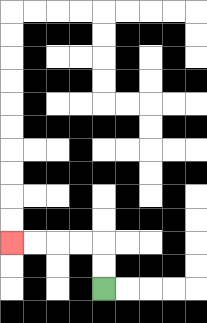{'start': '[4, 12]', 'end': '[0, 10]', 'path_directions': 'U,U,L,L,L,L', 'path_coordinates': '[[4, 12], [4, 11], [4, 10], [3, 10], [2, 10], [1, 10], [0, 10]]'}